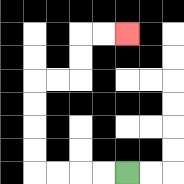{'start': '[5, 7]', 'end': '[5, 1]', 'path_directions': 'L,L,L,L,U,U,U,U,R,R,U,U,R,R', 'path_coordinates': '[[5, 7], [4, 7], [3, 7], [2, 7], [1, 7], [1, 6], [1, 5], [1, 4], [1, 3], [2, 3], [3, 3], [3, 2], [3, 1], [4, 1], [5, 1]]'}